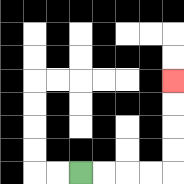{'start': '[3, 7]', 'end': '[7, 3]', 'path_directions': 'R,R,R,R,U,U,U,U', 'path_coordinates': '[[3, 7], [4, 7], [5, 7], [6, 7], [7, 7], [7, 6], [7, 5], [7, 4], [7, 3]]'}